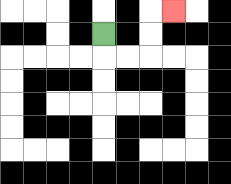{'start': '[4, 1]', 'end': '[7, 0]', 'path_directions': 'D,R,R,U,U,R', 'path_coordinates': '[[4, 1], [4, 2], [5, 2], [6, 2], [6, 1], [6, 0], [7, 0]]'}